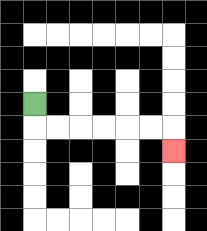{'start': '[1, 4]', 'end': '[7, 6]', 'path_directions': 'D,R,R,R,R,R,R,D', 'path_coordinates': '[[1, 4], [1, 5], [2, 5], [3, 5], [4, 5], [5, 5], [6, 5], [7, 5], [7, 6]]'}